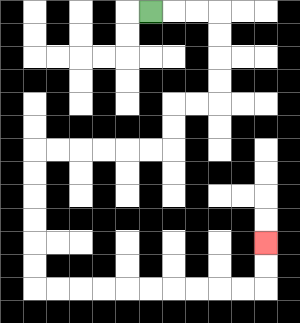{'start': '[6, 0]', 'end': '[11, 10]', 'path_directions': 'R,R,R,D,D,D,D,L,L,D,D,L,L,L,L,L,L,D,D,D,D,D,D,R,R,R,R,R,R,R,R,R,R,U,U', 'path_coordinates': '[[6, 0], [7, 0], [8, 0], [9, 0], [9, 1], [9, 2], [9, 3], [9, 4], [8, 4], [7, 4], [7, 5], [7, 6], [6, 6], [5, 6], [4, 6], [3, 6], [2, 6], [1, 6], [1, 7], [1, 8], [1, 9], [1, 10], [1, 11], [1, 12], [2, 12], [3, 12], [4, 12], [5, 12], [6, 12], [7, 12], [8, 12], [9, 12], [10, 12], [11, 12], [11, 11], [11, 10]]'}